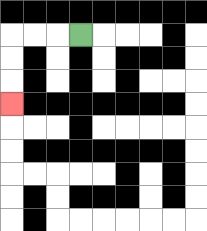{'start': '[3, 1]', 'end': '[0, 4]', 'path_directions': 'L,L,L,D,D,D', 'path_coordinates': '[[3, 1], [2, 1], [1, 1], [0, 1], [0, 2], [0, 3], [0, 4]]'}